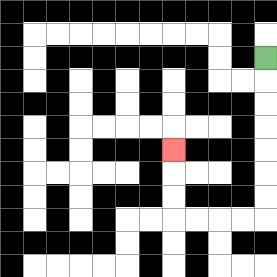{'start': '[11, 2]', 'end': '[7, 6]', 'path_directions': 'D,D,D,D,D,D,D,L,L,L,L,U,U,U', 'path_coordinates': '[[11, 2], [11, 3], [11, 4], [11, 5], [11, 6], [11, 7], [11, 8], [11, 9], [10, 9], [9, 9], [8, 9], [7, 9], [7, 8], [7, 7], [7, 6]]'}